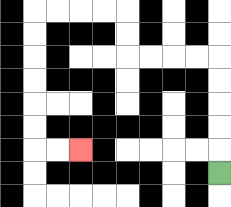{'start': '[9, 7]', 'end': '[3, 6]', 'path_directions': 'U,U,U,U,U,L,L,L,L,U,U,L,L,L,L,D,D,D,D,D,D,R,R', 'path_coordinates': '[[9, 7], [9, 6], [9, 5], [9, 4], [9, 3], [9, 2], [8, 2], [7, 2], [6, 2], [5, 2], [5, 1], [5, 0], [4, 0], [3, 0], [2, 0], [1, 0], [1, 1], [1, 2], [1, 3], [1, 4], [1, 5], [1, 6], [2, 6], [3, 6]]'}